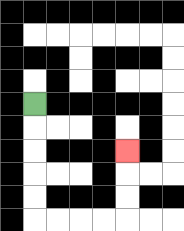{'start': '[1, 4]', 'end': '[5, 6]', 'path_directions': 'D,D,D,D,D,R,R,R,R,U,U,U', 'path_coordinates': '[[1, 4], [1, 5], [1, 6], [1, 7], [1, 8], [1, 9], [2, 9], [3, 9], [4, 9], [5, 9], [5, 8], [5, 7], [5, 6]]'}